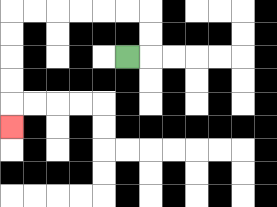{'start': '[5, 2]', 'end': '[0, 5]', 'path_directions': 'R,U,U,L,L,L,L,L,L,D,D,D,D,D', 'path_coordinates': '[[5, 2], [6, 2], [6, 1], [6, 0], [5, 0], [4, 0], [3, 0], [2, 0], [1, 0], [0, 0], [0, 1], [0, 2], [0, 3], [0, 4], [0, 5]]'}